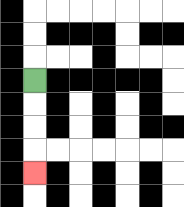{'start': '[1, 3]', 'end': '[1, 7]', 'path_directions': 'D,D,D,D', 'path_coordinates': '[[1, 3], [1, 4], [1, 5], [1, 6], [1, 7]]'}